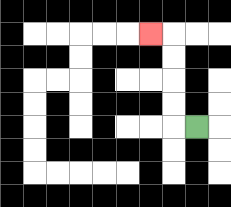{'start': '[8, 5]', 'end': '[6, 1]', 'path_directions': 'L,U,U,U,U,L', 'path_coordinates': '[[8, 5], [7, 5], [7, 4], [7, 3], [7, 2], [7, 1], [6, 1]]'}